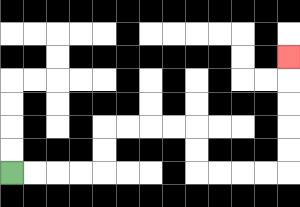{'start': '[0, 7]', 'end': '[12, 2]', 'path_directions': 'R,R,R,R,U,U,R,R,R,R,D,D,R,R,R,R,U,U,U,U,U', 'path_coordinates': '[[0, 7], [1, 7], [2, 7], [3, 7], [4, 7], [4, 6], [4, 5], [5, 5], [6, 5], [7, 5], [8, 5], [8, 6], [8, 7], [9, 7], [10, 7], [11, 7], [12, 7], [12, 6], [12, 5], [12, 4], [12, 3], [12, 2]]'}